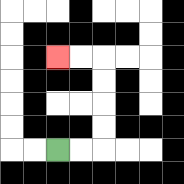{'start': '[2, 6]', 'end': '[2, 2]', 'path_directions': 'R,R,U,U,U,U,L,L', 'path_coordinates': '[[2, 6], [3, 6], [4, 6], [4, 5], [4, 4], [4, 3], [4, 2], [3, 2], [2, 2]]'}